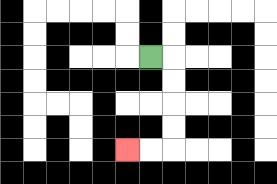{'start': '[6, 2]', 'end': '[5, 6]', 'path_directions': 'R,D,D,D,D,L,L', 'path_coordinates': '[[6, 2], [7, 2], [7, 3], [7, 4], [7, 5], [7, 6], [6, 6], [5, 6]]'}